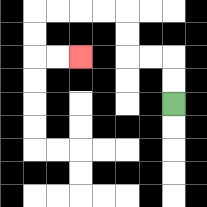{'start': '[7, 4]', 'end': '[3, 2]', 'path_directions': 'U,U,L,L,U,U,L,L,L,L,D,D,R,R', 'path_coordinates': '[[7, 4], [7, 3], [7, 2], [6, 2], [5, 2], [5, 1], [5, 0], [4, 0], [3, 0], [2, 0], [1, 0], [1, 1], [1, 2], [2, 2], [3, 2]]'}